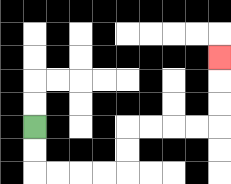{'start': '[1, 5]', 'end': '[9, 2]', 'path_directions': 'D,D,R,R,R,R,U,U,R,R,R,R,U,U,U', 'path_coordinates': '[[1, 5], [1, 6], [1, 7], [2, 7], [3, 7], [4, 7], [5, 7], [5, 6], [5, 5], [6, 5], [7, 5], [8, 5], [9, 5], [9, 4], [9, 3], [9, 2]]'}